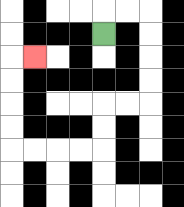{'start': '[4, 1]', 'end': '[1, 2]', 'path_directions': 'U,R,R,D,D,D,D,L,L,D,D,L,L,L,L,U,U,U,U,R', 'path_coordinates': '[[4, 1], [4, 0], [5, 0], [6, 0], [6, 1], [6, 2], [6, 3], [6, 4], [5, 4], [4, 4], [4, 5], [4, 6], [3, 6], [2, 6], [1, 6], [0, 6], [0, 5], [0, 4], [0, 3], [0, 2], [1, 2]]'}